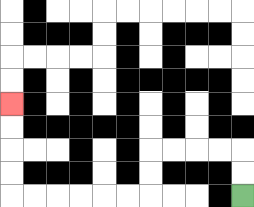{'start': '[10, 8]', 'end': '[0, 4]', 'path_directions': 'U,U,L,L,L,L,D,D,L,L,L,L,L,L,U,U,U,U', 'path_coordinates': '[[10, 8], [10, 7], [10, 6], [9, 6], [8, 6], [7, 6], [6, 6], [6, 7], [6, 8], [5, 8], [4, 8], [3, 8], [2, 8], [1, 8], [0, 8], [0, 7], [0, 6], [0, 5], [0, 4]]'}